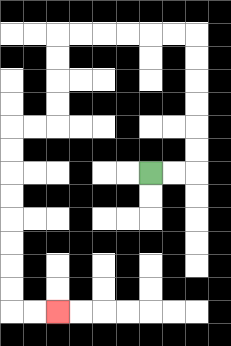{'start': '[6, 7]', 'end': '[2, 13]', 'path_directions': 'R,R,U,U,U,U,U,U,L,L,L,L,L,L,D,D,D,D,L,L,D,D,D,D,D,D,D,D,R,R', 'path_coordinates': '[[6, 7], [7, 7], [8, 7], [8, 6], [8, 5], [8, 4], [8, 3], [8, 2], [8, 1], [7, 1], [6, 1], [5, 1], [4, 1], [3, 1], [2, 1], [2, 2], [2, 3], [2, 4], [2, 5], [1, 5], [0, 5], [0, 6], [0, 7], [0, 8], [0, 9], [0, 10], [0, 11], [0, 12], [0, 13], [1, 13], [2, 13]]'}